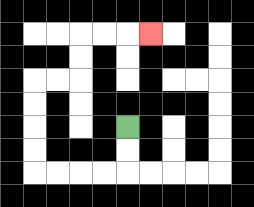{'start': '[5, 5]', 'end': '[6, 1]', 'path_directions': 'D,D,L,L,L,L,U,U,U,U,R,R,U,U,R,R,R', 'path_coordinates': '[[5, 5], [5, 6], [5, 7], [4, 7], [3, 7], [2, 7], [1, 7], [1, 6], [1, 5], [1, 4], [1, 3], [2, 3], [3, 3], [3, 2], [3, 1], [4, 1], [5, 1], [6, 1]]'}